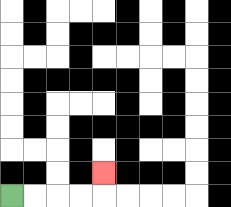{'start': '[0, 8]', 'end': '[4, 7]', 'path_directions': 'R,R,R,R,U', 'path_coordinates': '[[0, 8], [1, 8], [2, 8], [3, 8], [4, 8], [4, 7]]'}